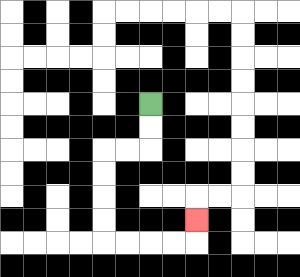{'start': '[6, 4]', 'end': '[8, 9]', 'path_directions': 'D,D,L,L,D,D,D,D,R,R,R,R,U', 'path_coordinates': '[[6, 4], [6, 5], [6, 6], [5, 6], [4, 6], [4, 7], [4, 8], [4, 9], [4, 10], [5, 10], [6, 10], [7, 10], [8, 10], [8, 9]]'}